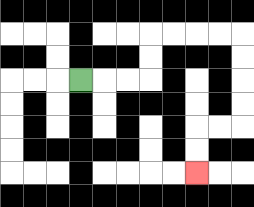{'start': '[3, 3]', 'end': '[8, 7]', 'path_directions': 'R,R,R,U,U,R,R,R,R,D,D,D,D,L,L,D,D', 'path_coordinates': '[[3, 3], [4, 3], [5, 3], [6, 3], [6, 2], [6, 1], [7, 1], [8, 1], [9, 1], [10, 1], [10, 2], [10, 3], [10, 4], [10, 5], [9, 5], [8, 5], [8, 6], [8, 7]]'}